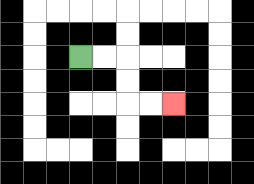{'start': '[3, 2]', 'end': '[7, 4]', 'path_directions': 'R,R,D,D,R,R', 'path_coordinates': '[[3, 2], [4, 2], [5, 2], [5, 3], [5, 4], [6, 4], [7, 4]]'}